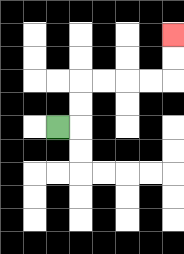{'start': '[2, 5]', 'end': '[7, 1]', 'path_directions': 'R,U,U,R,R,R,R,U,U', 'path_coordinates': '[[2, 5], [3, 5], [3, 4], [3, 3], [4, 3], [5, 3], [6, 3], [7, 3], [7, 2], [7, 1]]'}